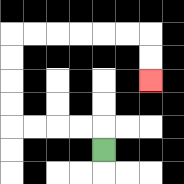{'start': '[4, 6]', 'end': '[6, 3]', 'path_directions': 'U,L,L,L,L,U,U,U,U,R,R,R,R,R,R,D,D', 'path_coordinates': '[[4, 6], [4, 5], [3, 5], [2, 5], [1, 5], [0, 5], [0, 4], [0, 3], [0, 2], [0, 1], [1, 1], [2, 1], [3, 1], [4, 1], [5, 1], [6, 1], [6, 2], [6, 3]]'}